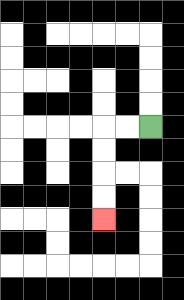{'start': '[6, 5]', 'end': '[4, 9]', 'path_directions': 'L,L,D,D,D,D', 'path_coordinates': '[[6, 5], [5, 5], [4, 5], [4, 6], [4, 7], [4, 8], [4, 9]]'}